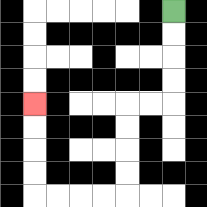{'start': '[7, 0]', 'end': '[1, 4]', 'path_directions': 'D,D,D,D,L,L,D,D,D,D,L,L,L,L,U,U,U,U', 'path_coordinates': '[[7, 0], [7, 1], [7, 2], [7, 3], [7, 4], [6, 4], [5, 4], [5, 5], [5, 6], [5, 7], [5, 8], [4, 8], [3, 8], [2, 8], [1, 8], [1, 7], [1, 6], [1, 5], [1, 4]]'}